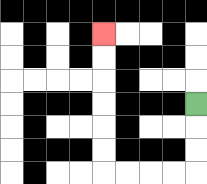{'start': '[8, 4]', 'end': '[4, 1]', 'path_directions': 'D,D,D,L,L,L,L,U,U,U,U,U,U', 'path_coordinates': '[[8, 4], [8, 5], [8, 6], [8, 7], [7, 7], [6, 7], [5, 7], [4, 7], [4, 6], [4, 5], [4, 4], [4, 3], [4, 2], [4, 1]]'}